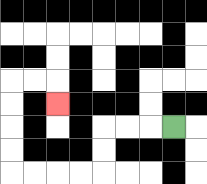{'start': '[7, 5]', 'end': '[2, 4]', 'path_directions': 'L,L,L,D,D,L,L,L,L,U,U,U,U,R,R,D', 'path_coordinates': '[[7, 5], [6, 5], [5, 5], [4, 5], [4, 6], [4, 7], [3, 7], [2, 7], [1, 7], [0, 7], [0, 6], [0, 5], [0, 4], [0, 3], [1, 3], [2, 3], [2, 4]]'}